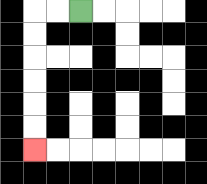{'start': '[3, 0]', 'end': '[1, 6]', 'path_directions': 'L,L,D,D,D,D,D,D', 'path_coordinates': '[[3, 0], [2, 0], [1, 0], [1, 1], [1, 2], [1, 3], [1, 4], [1, 5], [1, 6]]'}